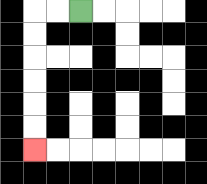{'start': '[3, 0]', 'end': '[1, 6]', 'path_directions': 'L,L,D,D,D,D,D,D', 'path_coordinates': '[[3, 0], [2, 0], [1, 0], [1, 1], [1, 2], [1, 3], [1, 4], [1, 5], [1, 6]]'}